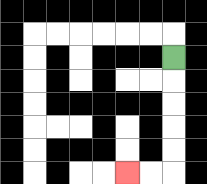{'start': '[7, 2]', 'end': '[5, 7]', 'path_directions': 'D,D,D,D,D,L,L', 'path_coordinates': '[[7, 2], [7, 3], [7, 4], [7, 5], [7, 6], [7, 7], [6, 7], [5, 7]]'}